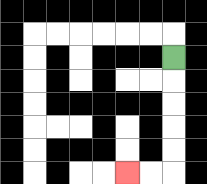{'start': '[7, 2]', 'end': '[5, 7]', 'path_directions': 'D,D,D,D,D,L,L', 'path_coordinates': '[[7, 2], [7, 3], [7, 4], [7, 5], [7, 6], [7, 7], [6, 7], [5, 7]]'}